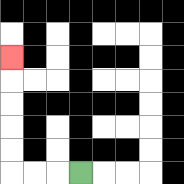{'start': '[3, 7]', 'end': '[0, 2]', 'path_directions': 'L,L,L,U,U,U,U,U', 'path_coordinates': '[[3, 7], [2, 7], [1, 7], [0, 7], [0, 6], [0, 5], [0, 4], [0, 3], [0, 2]]'}